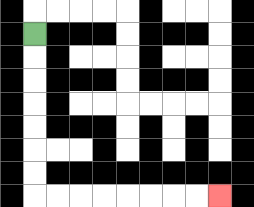{'start': '[1, 1]', 'end': '[9, 8]', 'path_directions': 'D,D,D,D,D,D,D,R,R,R,R,R,R,R,R', 'path_coordinates': '[[1, 1], [1, 2], [1, 3], [1, 4], [1, 5], [1, 6], [1, 7], [1, 8], [2, 8], [3, 8], [4, 8], [5, 8], [6, 8], [7, 8], [8, 8], [9, 8]]'}